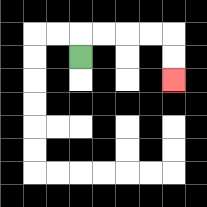{'start': '[3, 2]', 'end': '[7, 3]', 'path_directions': 'U,R,R,R,R,D,D', 'path_coordinates': '[[3, 2], [3, 1], [4, 1], [5, 1], [6, 1], [7, 1], [7, 2], [7, 3]]'}